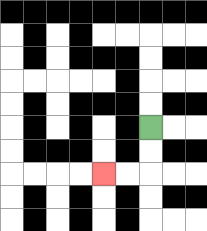{'start': '[6, 5]', 'end': '[4, 7]', 'path_directions': 'D,D,L,L', 'path_coordinates': '[[6, 5], [6, 6], [6, 7], [5, 7], [4, 7]]'}